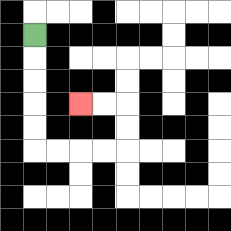{'start': '[1, 1]', 'end': '[3, 4]', 'path_directions': 'D,D,D,D,D,R,R,R,R,U,U,L,L', 'path_coordinates': '[[1, 1], [1, 2], [1, 3], [1, 4], [1, 5], [1, 6], [2, 6], [3, 6], [4, 6], [5, 6], [5, 5], [5, 4], [4, 4], [3, 4]]'}